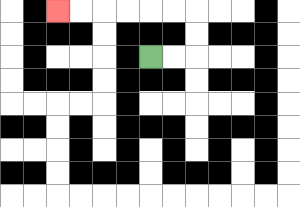{'start': '[6, 2]', 'end': '[2, 0]', 'path_directions': 'R,R,U,U,L,L,L,L,L,L', 'path_coordinates': '[[6, 2], [7, 2], [8, 2], [8, 1], [8, 0], [7, 0], [6, 0], [5, 0], [4, 0], [3, 0], [2, 0]]'}